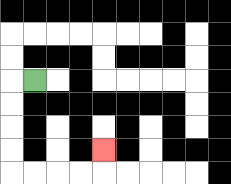{'start': '[1, 3]', 'end': '[4, 6]', 'path_directions': 'L,D,D,D,D,R,R,R,R,U', 'path_coordinates': '[[1, 3], [0, 3], [0, 4], [0, 5], [0, 6], [0, 7], [1, 7], [2, 7], [3, 7], [4, 7], [4, 6]]'}